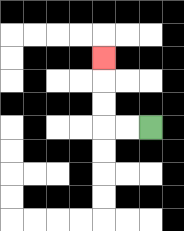{'start': '[6, 5]', 'end': '[4, 2]', 'path_directions': 'L,L,U,U,U', 'path_coordinates': '[[6, 5], [5, 5], [4, 5], [4, 4], [4, 3], [4, 2]]'}